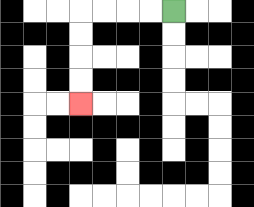{'start': '[7, 0]', 'end': '[3, 4]', 'path_directions': 'L,L,L,L,D,D,D,D', 'path_coordinates': '[[7, 0], [6, 0], [5, 0], [4, 0], [3, 0], [3, 1], [3, 2], [3, 3], [3, 4]]'}